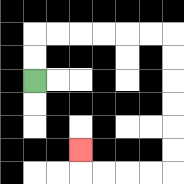{'start': '[1, 3]', 'end': '[3, 6]', 'path_directions': 'U,U,R,R,R,R,R,R,D,D,D,D,D,D,L,L,L,L,U', 'path_coordinates': '[[1, 3], [1, 2], [1, 1], [2, 1], [3, 1], [4, 1], [5, 1], [6, 1], [7, 1], [7, 2], [7, 3], [7, 4], [7, 5], [7, 6], [7, 7], [6, 7], [5, 7], [4, 7], [3, 7], [3, 6]]'}